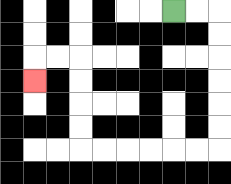{'start': '[7, 0]', 'end': '[1, 3]', 'path_directions': 'R,R,D,D,D,D,D,D,L,L,L,L,L,L,U,U,U,U,L,L,D', 'path_coordinates': '[[7, 0], [8, 0], [9, 0], [9, 1], [9, 2], [9, 3], [9, 4], [9, 5], [9, 6], [8, 6], [7, 6], [6, 6], [5, 6], [4, 6], [3, 6], [3, 5], [3, 4], [3, 3], [3, 2], [2, 2], [1, 2], [1, 3]]'}